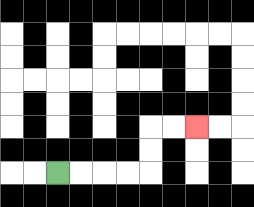{'start': '[2, 7]', 'end': '[8, 5]', 'path_directions': 'R,R,R,R,U,U,R,R', 'path_coordinates': '[[2, 7], [3, 7], [4, 7], [5, 7], [6, 7], [6, 6], [6, 5], [7, 5], [8, 5]]'}